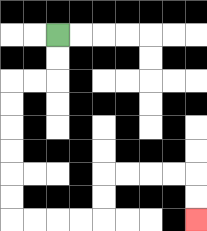{'start': '[2, 1]', 'end': '[8, 9]', 'path_directions': 'D,D,L,L,D,D,D,D,D,D,R,R,R,R,U,U,R,R,R,R,D,D', 'path_coordinates': '[[2, 1], [2, 2], [2, 3], [1, 3], [0, 3], [0, 4], [0, 5], [0, 6], [0, 7], [0, 8], [0, 9], [1, 9], [2, 9], [3, 9], [4, 9], [4, 8], [4, 7], [5, 7], [6, 7], [7, 7], [8, 7], [8, 8], [8, 9]]'}